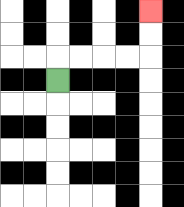{'start': '[2, 3]', 'end': '[6, 0]', 'path_directions': 'U,R,R,R,R,U,U', 'path_coordinates': '[[2, 3], [2, 2], [3, 2], [4, 2], [5, 2], [6, 2], [6, 1], [6, 0]]'}